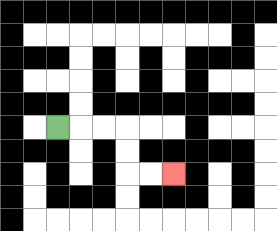{'start': '[2, 5]', 'end': '[7, 7]', 'path_directions': 'R,R,R,D,D,R,R', 'path_coordinates': '[[2, 5], [3, 5], [4, 5], [5, 5], [5, 6], [5, 7], [6, 7], [7, 7]]'}